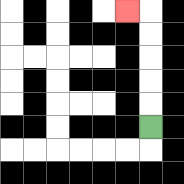{'start': '[6, 5]', 'end': '[5, 0]', 'path_directions': 'U,U,U,U,U,L', 'path_coordinates': '[[6, 5], [6, 4], [6, 3], [6, 2], [6, 1], [6, 0], [5, 0]]'}